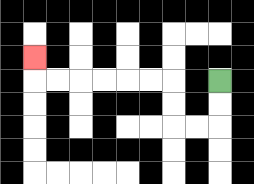{'start': '[9, 3]', 'end': '[1, 2]', 'path_directions': 'D,D,L,L,U,U,L,L,L,L,L,L,U', 'path_coordinates': '[[9, 3], [9, 4], [9, 5], [8, 5], [7, 5], [7, 4], [7, 3], [6, 3], [5, 3], [4, 3], [3, 3], [2, 3], [1, 3], [1, 2]]'}